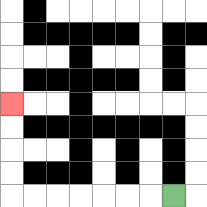{'start': '[7, 8]', 'end': '[0, 4]', 'path_directions': 'L,L,L,L,L,L,L,U,U,U,U', 'path_coordinates': '[[7, 8], [6, 8], [5, 8], [4, 8], [3, 8], [2, 8], [1, 8], [0, 8], [0, 7], [0, 6], [0, 5], [0, 4]]'}